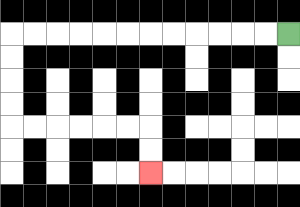{'start': '[12, 1]', 'end': '[6, 7]', 'path_directions': 'L,L,L,L,L,L,L,L,L,L,L,L,D,D,D,D,R,R,R,R,R,R,D,D', 'path_coordinates': '[[12, 1], [11, 1], [10, 1], [9, 1], [8, 1], [7, 1], [6, 1], [5, 1], [4, 1], [3, 1], [2, 1], [1, 1], [0, 1], [0, 2], [0, 3], [0, 4], [0, 5], [1, 5], [2, 5], [3, 5], [4, 5], [5, 5], [6, 5], [6, 6], [6, 7]]'}